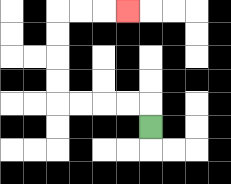{'start': '[6, 5]', 'end': '[5, 0]', 'path_directions': 'U,L,L,L,L,U,U,U,U,R,R,R', 'path_coordinates': '[[6, 5], [6, 4], [5, 4], [4, 4], [3, 4], [2, 4], [2, 3], [2, 2], [2, 1], [2, 0], [3, 0], [4, 0], [5, 0]]'}